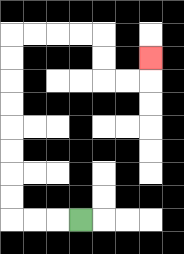{'start': '[3, 9]', 'end': '[6, 2]', 'path_directions': 'L,L,L,U,U,U,U,U,U,U,U,R,R,R,R,D,D,R,R,U', 'path_coordinates': '[[3, 9], [2, 9], [1, 9], [0, 9], [0, 8], [0, 7], [0, 6], [0, 5], [0, 4], [0, 3], [0, 2], [0, 1], [1, 1], [2, 1], [3, 1], [4, 1], [4, 2], [4, 3], [5, 3], [6, 3], [6, 2]]'}